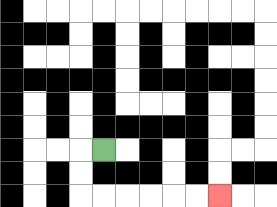{'start': '[4, 6]', 'end': '[9, 8]', 'path_directions': 'L,D,D,R,R,R,R,R,R', 'path_coordinates': '[[4, 6], [3, 6], [3, 7], [3, 8], [4, 8], [5, 8], [6, 8], [7, 8], [8, 8], [9, 8]]'}